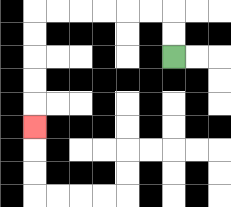{'start': '[7, 2]', 'end': '[1, 5]', 'path_directions': 'U,U,L,L,L,L,L,L,D,D,D,D,D', 'path_coordinates': '[[7, 2], [7, 1], [7, 0], [6, 0], [5, 0], [4, 0], [3, 0], [2, 0], [1, 0], [1, 1], [1, 2], [1, 3], [1, 4], [1, 5]]'}